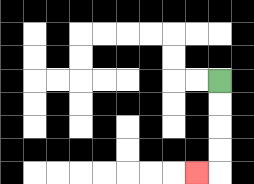{'start': '[9, 3]', 'end': '[8, 7]', 'path_directions': 'D,D,D,D,L', 'path_coordinates': '[[9, 3], [9, 4], [9, 5], [9, 6], [9, 7], [8, 7]]'}